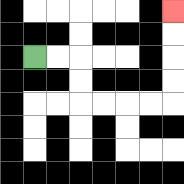{'start': '[1, 2]', 'end': '[7, 0]', 'path_directions': 'R,R,D,D,R,R,R,R,U,U,U,U', 'path_coordinates': '[[1, 2], [2, 2], [3, 2], [3, 3], [3, 4], [4, 4], [5, 4], [6, 4], [7, 4], [7, 3], [7, 2], [7, 1], [7, 0]]'}